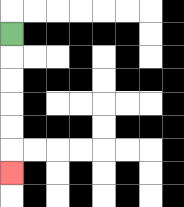{'start': '[0, 1]', 'end': '[0, 7]', 'path_directions': 'D,D,D,D,D,D', 'path_coordinates': '[[0, 1], [0, 2], [0, 3], [0, 4], [0, 5], [0, 6], [0, 7]]'}